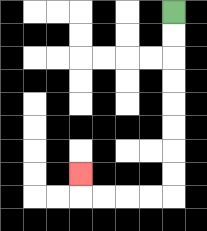{'start': '[7, 0]', 'end': '[3, 7]', 'path_directions': 'D,D,D,D,D,D,D,D,L,L,L,L,U', 'path_coordinates': '[[7, 0], [7, 1], [7, 2], [7, 3], [7, 4], [7, 5], [7, 6], [7, 7], [7, 8], [6, 8], [5, 8], [4, 8], [3, 8], [3, 7]]'}